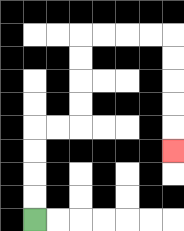{'start': '[1, 9]', 'end': '[7, 6]', 'path_directions': 'U,U,U,U,R,R,U,U,U,U,R,R,R,R,D,D,D,D,D', 'path_coordinates': '[[1, 9], [1, 8], [1, 7], [1, 6], [1, 5], [2, 5], [3, 5], [3, 4], [3, 3], [3, 2], [3, 1], [4, 1], [5, 1], [6, 1], [7, 1], [7, 2], [7, 3], [7, 4], [7, 5], [7, 6]]'}